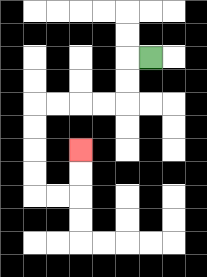{'start': '[6, 2]', 'end': '[3, 6]', 'path_directions': 'L,D,D,L,L,L,L,D,D,D,D,R,R,U,U', 'path_coordinates': '[[6, 2], [5, 2], [5, 3], [5, 4], [4, 4], [3, 4], [2, 4], [1, 4], [1, 5], [1, 6], [1, 7], [1, 8], [2, 8], [3, 8], [3, 7], [3, 6]]'}